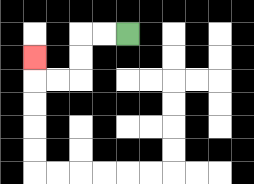{'start': '[5, 1]', 'end': '[1, 2]', 'path_directions': 'L,L,D,D,L,L,U', 'path_coordinates': '[[5, 1], [4, 1], [3, 1], [3, 2], [3, 3], [2, 3], [1, 3], [1, 2]]'}